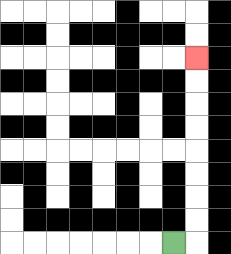{'start': '[7, 10]', 'end': '[8, 2]', 'path_directions': 'R,U,U,U,U,U,U,U,U', 'path_coordinates': '[[7, 10], [8, 10], [8, 9], [8, 8], [8, 7], [8, 6], [8, 5], [8, 4], [8, 3], [8, 2]]'}